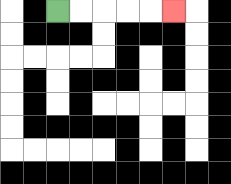{'start': '[2, 0]', 'end': '[7, 0]', 'path_directions': 'R,R,R,R,R', 'path_coordinates': '[[2, 0], [3, 0], [4, 0], [5, 0], [6, 0], [7, 0]]'}